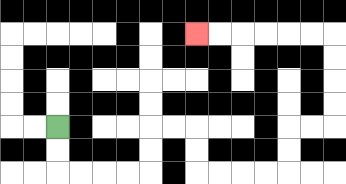{'start': '[2, 5]', 'end': '[8, 1]', 'path_directions': 'D,D,R,R,R,R,U,U,R,R,D,D,R,R,R,R,U,U,R,R,U,U,U,U,L,L,L,L,L,L', 'path_coordinates': '[[2, 5], [2, 6], [2, 7], [3, 7], [4, 7], [5, 7], [6, 7], [6, 6], [6, 5], [7, 5], [8, 5], [8, 6], [8, 7], [9, 7], [10, 7], [11, 7], [12, 7], [12, 6], [12, 5], [13, 5], [14, 5], [14, 4], [14, 3], [14, 2], [14, 1], [13, 1], [12, 1], [11, 1], [10, 1], [9, 1], [8, 1]]'}